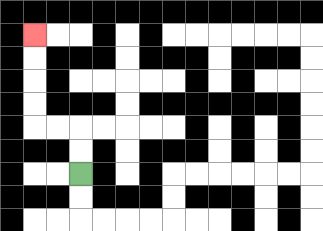{'start': '[3, 7]', 'end': '[1, 1]', 'path_directions': 'U,U,L,L,U,U,U,U', 'path_coordinates': '[[3, 7], [3, 6], [3, 5], [2, 5], [1, 5], [1, 4], [1, 3], [1, 2], [1, 1]]'}